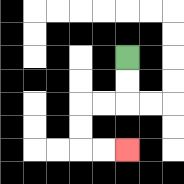{'start': '[5, 2]', 'end': '[5, 6]', 'path_directions': 'D,D,L,L,D,D,R,R', 'path_coordinates': '[[5, 2], [5, 3], [5, 4], [4, 4], [3, 4], [3, 5], [3, 6], [4, 6], [5, 6]]'}